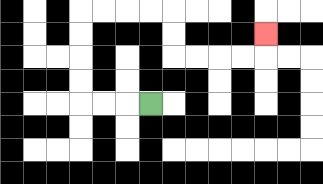{'start': '[6, 4]', 'end': '[11, 1]', 'path_directions': 'L,L,L,U,U,U,U,R,R,R,R,D,D,R,R,R,R,U', 'path_coordinates': '[[6, 4], [5, 4], [4, 4], [3, 4], [3, 3], [3, 2], [3, 1], [3, 0], [4, 0], [5, 0], [6, 0], [7, 0], [7, 1], [7, 2], [8, 2], [9, 2], [10, 2], [11, 2], [11, 1]]'}